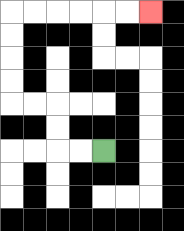{'start': '[4, 6]', 'end': '[6, 0]', 'path_directions': 'L,L,U,U,L,L,U,U,U,U,R,R,R,R,R,R', 'path_coordinates': '[[4, 6], [3, 6], [2, 6], [2, 5], [2, 4], [1, 4], [0, 4], [0, 3], [0, 2], [0, 1], [0, 0], [1, 0], [2, 0], [3, 0], [4, 0], [5, 0], [6, 0]]'}